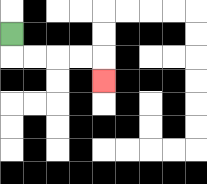{'start': '[0, 1]', 'end': '[4, 3]', 'path_directions': 'D,R,R,R,R,D', 'path_coordinates': '[[0, 1], [0, 2], [1, 2], [2, 2], [3, 2], [4, 2], [4, 3]]'}